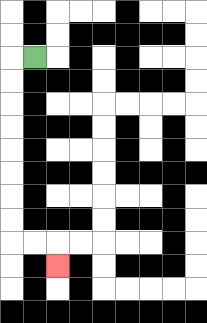{'start': '[1, 2]', 'end': '[2, 11]', 'path_directions': 'L,D,D,D,D,D,D,D,D,R,R,D', 'path_coordinates': '[[1, 2], [0, 2], [0, 3], [0, 4], [0, 5], [0, 6], [0, 7], [0, 8], [0, 9], [0, 10], [1, 10], [2, 10], [2, 11]]'}